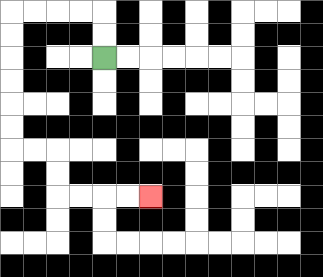{'start': '[4, 2]', 'end': '[6, 8]', 'path_directions': 'U,U,L,L,L,L,D,D,D,D,D,D,R,R,D,D,R,R,R,R', 'path_coordinates': '[[4, 2], [4, 1], [4, 0], [3, 0], [2, 0], [1, 0], [0, 0], [0, 1], [0, 2], [0, 3], [0, 4], [0, 5], [0, 6], [1, 6], [2, 6], [2, 7], [2, 8], [3, 8], [4, 8], [5, 8], [6, 8]]'}